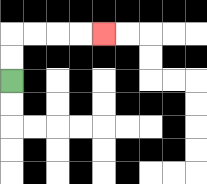{'start': '[0, 3]', 'end': '[4, 1]', 'path_directions': 'U,U,R,R,R,R', 'path_coordinates': '[[0, 3], [0, 2], [0, 1], [1, 1], [2, 1], [3, 1], [4, 1]]'}